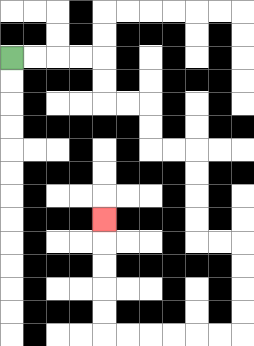{'start': '[0, 2]', 'end': '[4, 9]', 'path_directions': 'R,R,R,R,D,D,R,R,D,D,R,R,D,D,D,D,R,R,D,D,D,D,L,L,L,L,L,L,U,U,U,U,U', 'path_coordinates': '[[0, 2], [1, 2], [2, 2], [3, 2], [4, 2], [4, 3], [4, 4], [5, 4], [6, 4], [6, 5], [6, 6], [7, 6], [8, 6], [8, 7], [8, 8], [8, 9], [8, 10], [9, 10], [10, 10], [10, 11], [10, 12], [10, 13], [10, 14], [9, 14], [8, 14], [7, 14], [6, 14], [5, 14], [4, 14], [4, 13], [4, 12], [4, 11], [4, 10], [4, 9]]'}